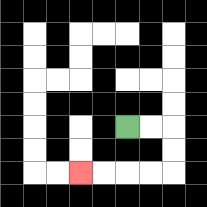{'start': '[5, 5]', 'end': '[3, 7]', 'path_directions': 'R,R,D,D,L,L,L,L', 'path_coordinates': '[[5, 5], [6, 5], [7, 5], [7, 6], [7, 7], [6, 7], [5, 7], [4, 7], [3, 7]]'}